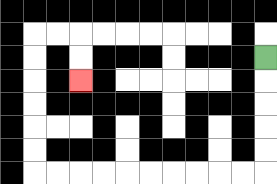{'start': '[11, 2]', 'end': '[3, 3]', 'path_directions': 'D,D,D,D,D,L,L,L,L,L,L,L,L,L,L,U,U,U,U,U,U,R,R,D,D', 'path_coordinates': '[[11, 2], [11, 3], [11, 4], [11, 5], [11, 6], [11, 7], [10, 7], [9, 7], [8, 7], [7, 7], [6, 7], [5, 7], [4, 7], [3, 7], [2, 7], [1, 7], [1, 6], [1, 5], [1, 4], [1, 3], [1, 2], [1, 1], [2, 1], [3, 1], [3, 2], [3, 3]]'}